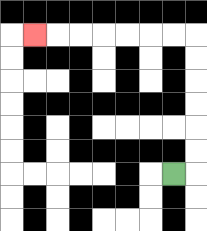{'start': '[7, 7]', 'end': '[1, 1]', 'path_directions': 'R,U,U,U,U,U,U,L,L,L,L,L,L,L', 'path_coordinates': '[[7, 7], [8, 7], [8, 6], [8, 5], [8, 4], [8, 3], [8, 2], [8, 1], [7, 1], [6, 1], [5, 1], [4, 1], [3, 1], [2, 1], [1, 1]]'}